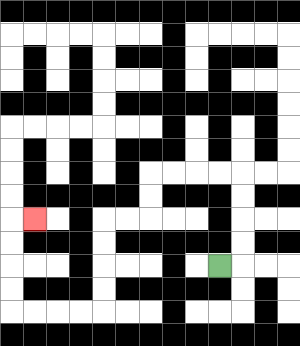{'start': '[9, 11]', 'end': '[1, 9]', 'path_directions': 'R,U,U,U,U,L,L,L,L,D,D,L,L,D,D,D,D,L,L,L,L,U,U,U,U,R', 'path_coordinates': '[[9, 11], [10, 11], [10, 10], [10, 9], [10, 8], [10, 7], [9, 7], [8, 7], [7, 7], [6, 7], [6, 8], [6, 9], [5, 9], [4, 9], [4, 10], [4, 11], [4, 12], [4, 13], [3, 13], [2, 13], [1, 13], [0, 13], [0, 12], [0, 11], [0, 10], [0, 9], [1, 9]]'}